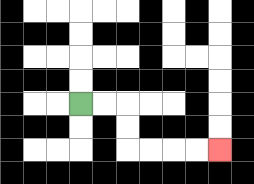{'start': '[3, 4]', 'end': '[9, 6]', 'path_directions': 'R,R,D,D,R,R,R,R', 'path_coordinates': '[[3, 4], [4, 4], [5, 4], [5, 5], [5, 6], [6, 6], [7, 6], [8, 6], [9, 6]]'}